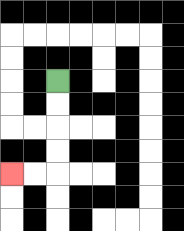{'start': '[2, 3]', 'end': '[0, 7]', 'path_directions': 'D,D,D,D,L,L', 'path_coordinates': '[[2, 3], [2, 4], [2, 5], [2, 6], [2, 7], [1, 7], [0, 7]]'}